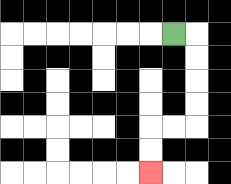{'start': '[7, 1]', 'end': '[6, 7]', 'path_directions': 'R,D,D,D,D,L,L,D,D', 'path_coordinates': '[[7, 1], [8, 1], [8, 2], [8, 3], [8, 4], [8, 5], [7, 5], [6, 5], [6, 6], [6, 7]]'}